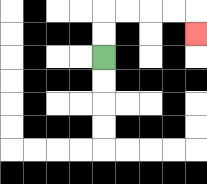{'start': '[4, 2]', 'end': '[8, 1]', 'path_directions': 'U,U,R,R,R,R,D', 'path_coordinates': '[[4, 2], [4, 1], [4, 0], [5, 0], [6, 0], [7, 0], [8, 0], [8, 1]]'}